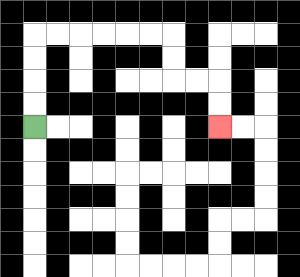{'start': '[1, 5]', 'end': '[9, 5]', 'path_directions': 'U,U,U,U,R,R,R,R,R,R,D,D,R,R,D,D', 'path_coordinates': '[[1, 5], [1, 4], [1, 3], [1, 2], [1, 1], [2, 1], [3, 1], [4, 1], [5, 1], [6, 1], [7, 1], [7, 2], [7, 3], [8, 3], [9, 3], [9, 4], [9, 5]]'}